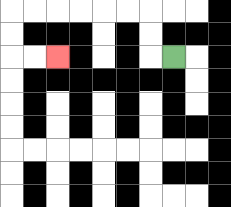{'start': '[7, 2]', 'end': '[2, 2]', 'path_directions': 'L,U,U,L,L,L,L,L,L,D,D,R,R', 'path_coordinates': '[[7, 2], [6, 2], [6, 1], [6, 0], [5, 0], [4, 0], [3, 0], [2, 0], [1, 0], [0, 0], [0, 1], [0, 2], [1, 2], [2, 2]]'}